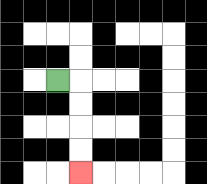{'start': '[2, 3]', 'end': '[3, 7]', 'path_directions': 'R,D,D,D,D', 'path_coordinates': '[[2, 3], [3, 3], [3, 4], [3, 5], [3, 6], [3, 7]]'}